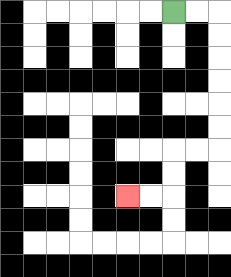{'start': '[7, 0]', 'end': '[5, 8]', 'path_directions': 'R,R,D,D,D,D,D,D,L,L,D,D,L,L', 'path_coordinates': '[[7, 0], [8, 0], [9, 0], [9, 1], [9, 2], [9, 3], [9, 4], [9, 5], [9, 6], [8, 6], [7, 6], [7, 7], [7, 8], [6, 8], [5, 8]]'}